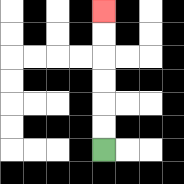{'start': '[4, 6]', 'end': '[4, 0]', 'path_directions': 'U,U,U,U,U,U', 'path_coordinates': '[[4, 6], [4, 5], [4, 4], [4, 3], [4, 2], [4, 1], [4, 0]]'}